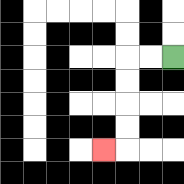{'start': '[7, 2]', 'end': '[4, 6]', 'path_directions': 'L,L,D,D,D,D,L', 'path_coordinates': '[[7, 2], [6, 2], [5, 2], [5, 3], [5, 4], [5, 5], [5, 6], [4, 6]]'}